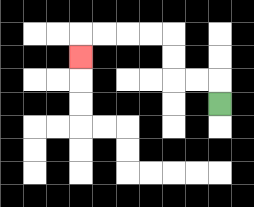{'start': '[9, 4]', 'end': '[3, 2]', 'path_directions': 'U,L,L,U,U,L,L,L,L,D', 'path_coordinates': '[[9, 4], [9, 3], [8, 3], [7, 3], [7, 2], [7, 1], [6, 1], [5, 1], [4, 1], [3, 1], [3, 2]]'}